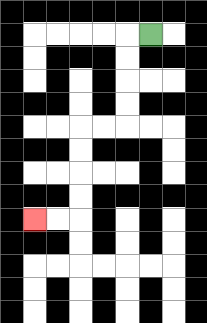{'start': '[6, 1]', 'end': '[1, 9]', 'path_directions': 'L,D,D,D,D,L,L,D,D,D,D,L,L', 'path_coordinates': '[[6, 1], [5, 1], [5, 2], [5, 3], [5, 4], [5, 5], [4, 5], [3, 5], [3, 6], [3, 7], [3, 8], [3, 9], [2, 9], [1, 9]]'}